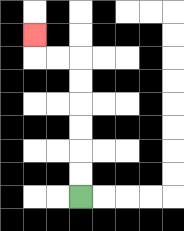{'start': '[3, 8]', 'end': '[1, 1]', 'path_directions': 'U,U,U,U,U,U,L,L,U', 'path_coordinates': '[[3, 8], [3, 7], [3, 6], [3, 5], [3, 4], [3, 3], [3, 2], [2, 2], [1, 2], [1, 1]]'}